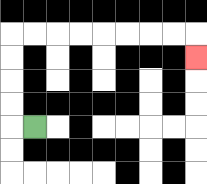{'start': '[1, 5]', 'end': '[8, 2]', 'path_directions': 'L,U,U,U,U,R,R,R,R,R,R,R,R,D', 'path_coordinates': '[[1, 5], [0, 5], [0, 4], [0, 3], [0, 2], [0, 1], [1, 1], [2, 1], [3, 1], [4, 1], [5, 1], [6, 1], [7, 1], [8, 1], [8, 2]]'}